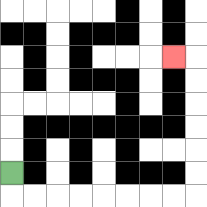{'start': '[0, 7]', 'end': '[7, 2]', 'path_directions': 'D,R,R,R,R,R,R,R,R,U,U,U,U,U,U,L', 'path_coordinates': '[[0, 7], [0, 8], [1, 8], [2, 8], [3, 8], [4, 8], [5, 8], [6, 8], [7, 8], [8, 8], [8, 7], [8, 6], [8, 5], [8, 4], [8, 3], [8, 2], [7, 2]]'}